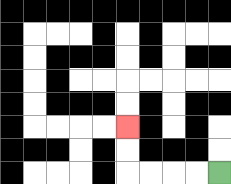{'start': '[9, 7]', 'end': '[5, 5]', 'path_directions': 'L,L,L,L,U,U', 'path_coordinates': '[[9, 7], [8, 7], [7, 7], [6, 7], [5, 7], [5, 6], [5, 5]]'}